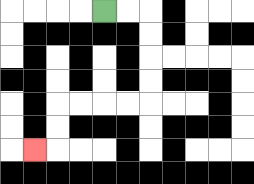{'start': '[4, 0]', 'end': '[1, 6]', 'path_directions': 'R,R,D,D,D,D,L,L,L,L,D,D,L', 'path_coordinates': '[[4, 0], [5, 0], [6, 0], [6, 1], [6, 2], [6, 3], [6, 4], [5, 4], [4, 4], [3, 4], [2, 4], [2, 5], [2, 6], [1, 6]]'}